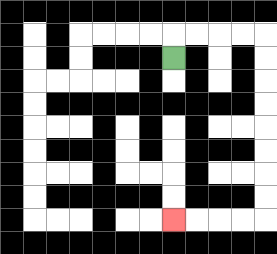{'start': '[7, 2]', 'end': '[7, 9]', 'path_directions': 'U,R,R,R,R,D,D,D,D,D,D,D,D,L,L,L,L', 'path_coordinates': '[[7, 2], [7, 1], [8, 1], [9, 1], [10, 1], [11, 1], [11, 2], [11, 3], [11, 4], [11, 5], [11, 6], [11, 7], [11, 8], [11, 9], [10, 9], [9, 9], [8, 9], [7, 9]]'}